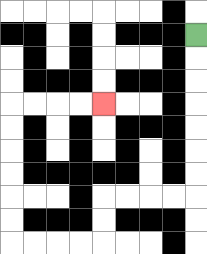{'start': '[8, 1]', 'end': '[4, 4]', 'path_directions': 'D,D,D,D,D,D,D,L,L,L,L,D,D,L,L,L,L,U,U,U,U,U,U,R,R,R,R', 'path_coordinates': '[[8, 1], [8, 2], [8, 3], [8, 4], [8, 5], [8, 6], [8, 7], [8, 8], [7, 8], [6, 8], [5, 8], [4, 8], [4, 9], [4, 10], [3, 10], [2, 10], [1, 10], [0, 10], [0, 9], [0, 8], [0, 7], [0, 6], [0, 5], [0, 4], [1, 4], [2, 4], [3, 4], [4, 4]]'}